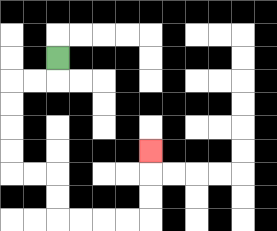{'start': '[2, 2]', 'end': '[6, 6]', 'path_directions': 'D,L,L,D,D,D,D,R,R,D,D,R,R,R,R,U,U,U', 'path_coordinates': '[[2, 2], [2, 3], [1, 3], [0, 3], [0, 4], [0, 5], [0, 6], [0, 7], [1, 7], [2, 7], [2, 8], [2, 9], [3, 9], [4, 9], [5, 9], [6, 9], [6, 8], [6, 7], [6, 6]]'}